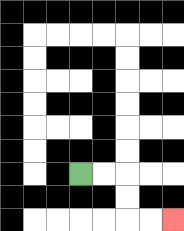{'start': '[3, 7]', 'end': '[7, 9]', 'path_directions': 'R,R,D,D,R,R', 'path_coordinates': '[[3, 7], [4, 7], [5, 7], [5, 8], [5, 9], [6, 9], [7, 9]]'}